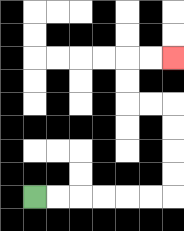{'start': '[1, 8]', 'end': '[7, 2]', 'path_directions': 'R,R,R,R,R,R,U,U,U,U,L,L,U,U,R,R', 'path_coordinates': '[[1, 8], [2, 8], [3, 8], [4, 8], [5, 8], [6, 8], [7, 8], [7, 7], [7, 6], [7, 5], [7, 4], [6, 4], [5, 4], [5, 3], [5, 2], [6, 2], [7, 2]]'}